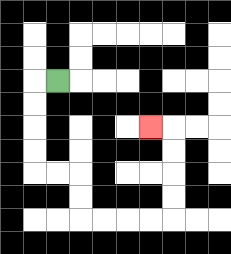{'start': '[2, 3]', 'end': '[6, 5]', 'path_directions': 'L,D,D,D,D,R,R,D,D,R,R,R,R,U,U,U,U,L', 'path_coordinates': '[[2, 3], [1, 3], [1, 4], [1, 5], [1, 6], [1, 7], [2, 7], [3, 7], [3, 8], [3, 9], [4, 9], [5, 9], [6, 9], [7, 9], [7, 8], [7, 7], [7, 6], [7, 5], [6, 5]]'}